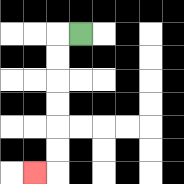{'start': '[3, 1]', 'end': '[1, 7]', 'path_directions': 'L,D,D,D,D,D,D,L', 'path_coordinates': '[[3, 1], [2, 1], [2, 2], [2, 3], [2, 4], [2, 5], [2, 6], [2, 7], [1, 7]]'}